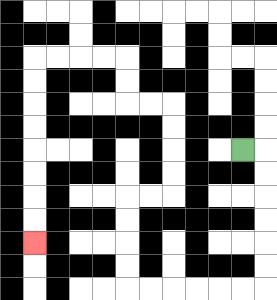{'start': '[10, 6]', 'end': '[1, 10]', 'path_directions': 'R,D,D,D,D,D,D,L,L,L,L,L,L,U,U,U,U,R,R,U,U,U,U,L,L,U,U,L,L,L,L,D,D,D,D,D,D,D,D', 'path_coordinates': '[[10, 6], [11, 6], [11, 7], [11, 8], [11, 9], [11, 10], [11, 11], [11, 12], [10, 12], [9, 12], [8, 12], [7, 12], [6, 12], [5, 12], [5, 11], [5, 10], [5, 9], [5, 8], [6, 8], [7, 8], [7, 7], [7, 6], [7, 5], [7, 4], [6, 4], [5, 4], [5, 3], [5, 2], [4, 2], [3, 2], [2, 2], [1, 2], [1, 3], [1, 4], [1, 5], [1, 6], [1, 7], [1, 8], [1, 9], [1, 10]]'}